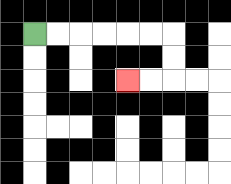{'start': '[1, 1]', 'end': '[5, 3]', 'path_directions': 'R,R,R,R,R,R,D,D,L,L', 'path_coordinates': '[[1, 1], [2, 1], [3, 1], [4, 1], [5, 1], [6, 1], [7, 1], [7, 2], [7, 3], [6, 3], [5, 3]]'}